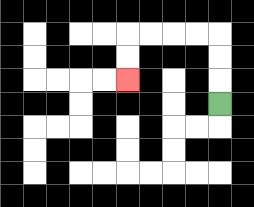{'start': '[9, 4]', 'end': '[5, 3]', 'path_directions': 'U,U,U,L,L,L,L,D,D', 'path_coordinates': '[[9, 4], [9, 3], [9, 2], [9, 1], [8, 1], [7, 1], [6, 1], [5, 1], [5, 2], [5, 3]]'}